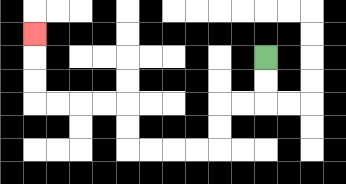{'start': '[11, 2]', 'end': '[1, 1]', 'path_directions': 'D,D,L,L,D,D,L,L,L,L,U,U,L,L,L,L,U,U,U', 'path_coordinates': '[[11, 2], [11, 3], [11, 4], [10, 4], [9, 4], [9, 5], [9, 6], [8, 6], [7, 6], [6, 6], [5, 6], [5, 5], [5, 4], [4, 4], [3, 4], [2, 4], [1, 4], [1, 3], [1, 2], [1, 1]]'}